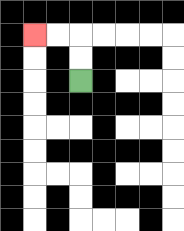{'start': '[3, 3]', 'end': '[1, 1]', 'path_directions': 'U,U,L,L', 'path_coordinates': '[[3, 3], [3, 2], [3, 1], [2, 1], [1, 1]]'}